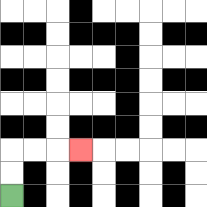{'start': '[0, 8]', 'end': '[3, 6]', 'path_directions': 'U,U,R,R,R', 'path_coordinates': '[[0, 8], [0, 7], [0, 6], [1, 6], [2, 6], [3, 6]]'}